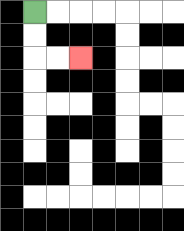{'start': '[1, 0]', 'end': '[3, 2]', 'path_directions': 'D,D,R,R', 'path_coordinates': '[[1, 0], [1, 1], [1, 2], [2, 2], [3, 2]]'}